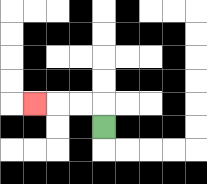{'start': '[4, 5]', 'end': '[1, 4]', 'path_directions': 'U,L,L,L', 'path_coordinates': '[[4, 5], [4, 4], [3, 4], [2, 4], [1, 4]]'}